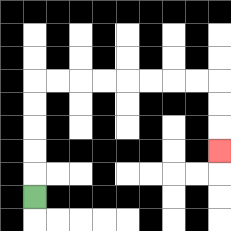{'start': '[1, 8]', 'end': '[9, 6]', 'path_directions': 'U,U,U,U,U,R,R,R,R,R,R,R,R,D,D,D', 'path_coordinates': '[[1, 8], [1, 7], [1, 6], [1, 5], [1, 4], [1, 3], [2, 3], [3, 3], [4, 3], [5, 3], [6, 3], [7, 3], [8, 3], [9, 3], [9, 4], [9, 5], [9, 6]]'}